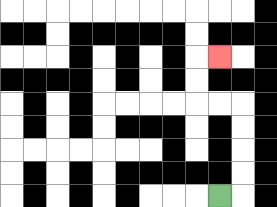{'start': '[9, 8]', 'end': '[9, 2]', 'path_directions': 'R,U,U,U,U,L,L,U,U,R', 'path_coordinates': '[[9, 8], [10, 8], [10, 7], [10, 6], [10, 5], [10, 4], [9, 4], [8, 4], [8, 3], [8, 2], [9, 2]]'}